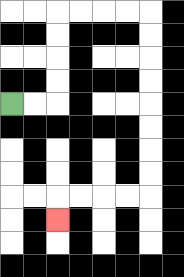{'start': '[0, 4]', 'end': '[2, 9]', 'path_directions': 'R,R,U,U,U,U,R,R,R,R,D,D,D,D,D,D,D,D,L,L,L,L,D', 'path_coordinates': '[[0, 4], [1, 4], [2, 4], [2, 3], [2, 2], [2, 1], [2, 0], [3, 0], [4, 0], [5, 0], [6, 0], [6, 1], [6, 2], [6, 3], [6, 4], [6, 5], [6, 6], [6, 7], [6, 8], [5, 8], [4, 8], [3, 8], [2, 8], [2, 9]]'}